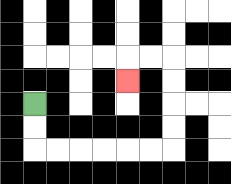{'start': '[1, 4]', 'end': '[5, 3]', 'path_directions': 'D,D,R,R,R,R,R,R,U,U,U,U,L,L,D', 'path_coordinates': '[[1, 4], [1, 5], [1, 6], [2, 6], [3, 6], [4, 6], [5, 6], [6, 6], [7, 6], [7, 5], [7, 4], [7, 3], [7, 2], [6, 2], [5, 2], [5, 3]]'}